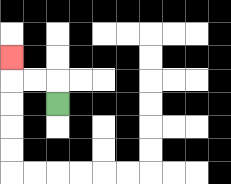{'start': '[2, 4]', 'end': '[0, 2]', 'path_directions': 'U,L,L,U', 'path_coordinates': '[[2, 4], [2, 3], [1, 3], [0, 3], [0, 2]]'}